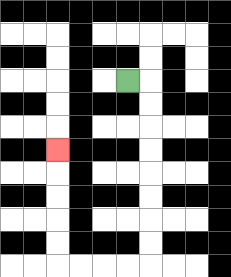{'start': '[5, 3]', 'end': '[2, 6]', 'path_directions': 'R,D,D,D,D,D,D,D,D,L,L,L,L,U,U,U,U,U', 'path_coordinates': '[[5, 3], [6, 3], [6, 4], [6, 5], [6, 6], [6, 7], [6, 8], [6, 9], [6, 10], [6, 11], [5, 11], [4, 11], [3, 11], [2, 11], [2, 10], [2, 9], [2, 8], [2, 7], [2, 6]]'}